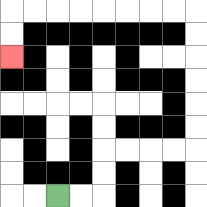{'start': '[2, 8]', 'end': '[0, 2]', 'path_directions': 'R,R,U,U,R,R,R,R,U,U,U,U,U,U,L,L,L,L,L,L,L,L,D,D', 'path_coordinates': '[[2, 8], [3, 8], [4, 8], [4, 7], [4, 6], [5, 6], [6, 6], [7, 6], [8, 6], [8, 5], [8, 4], [8, 3], [8, 2], [8, 1], [8, 0], [7, 0], [6, 0], [5, 0], [4, 0], [3, 0], [2, 0], [1, 0], [0, 0], [0, 1], [0, 2]]'}